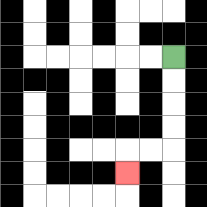{'start': '[7, 2]', 'end': '[5, 7]', 'path_directions': 'D,D,D,D,L,L,D', 'path_coordinates': '[[7, 2], [7, 3], [7, 4], [7, 5], [7, 6], [6, 6], [5, 6], [5, 7]]'}